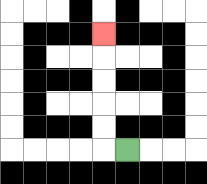{'start': '[5, 6]', 'end': '[4, 1]', 'path_directions': 'L,U,U,U,U,U', 'path_coordinates': '[[5, 6], [4, 6], [4, 5], [4, 4], [4, 3], [4, 2], [4, 1]]'}